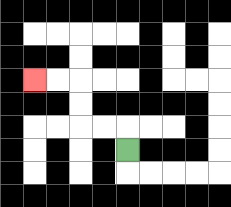{'start': '[5, 6]', 'end': '[1, 3]', 'path_directions': 'U,L,L,U,U,L,L', 'path_coordinates': '[[5, 6], [5, 5], [4, 5], [3, 5], [3, 4], [3, 3], [2, 3], [1, 3]]'}